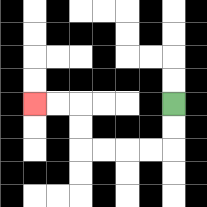{'start': '[7, 4]', 'end': '[1, 4]', 'path_directions': 'D,D,L,L,L,L,U,U,L,L', 'path_coordinates': '[[7, 4], [7, 5], [7, 6], [6, 6], [5, 6], [4, 6], [3, 6], [3, 5], [3, 4], [2, 4], [1, 4]]'}